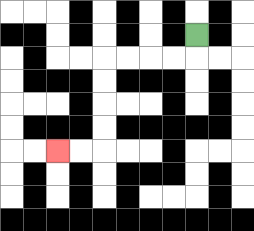{'start': '[8, 1]', 'end': '[2, 6]', 'path_directions': 'D,L,L,L,L,D,D,D,D,L,L', 'path_coordinates': '[[8, 1], [8, 2], [7, 2], [6, 2], [5, 2], [4, 2], [4, 3], [4, 4], [4, 5], [4, 6], [3, 6], [2, 6]]'}